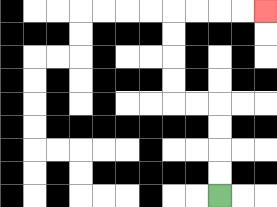{'start': '[9, 8]', 'end': '[11, 0]', 'path_directions': 'U,U,U,U,L,L,U,U,U,U,R,R,R,R', 'path_coordinates': '[[9, 8], [9, 7], [9, 6], [9, 5], [9, 4], [8, 4], [7, 4], [7, 3], [7, 2], [7, 1], [7, 0], [8, 0], [9, 0], [10, 0], [11, 0]]'}